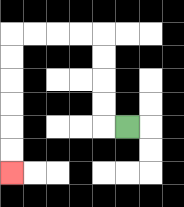{'start': '[5, 5]', 'end': '[0, 7]', 'path_directions': 'L,U,U,U,U,L,L,L,L,D,D,D,D,D,D', 'path_coordinates': '[[5, 5], [4, 5], [4, 4], [4, 3], [4, 2], [4, 1], [3, 1], [2, 1], [1, 1], [0, 1], [0, 2], [0, 3], [0, 4], [0, 5], [0, 6], [0, 7]]'}